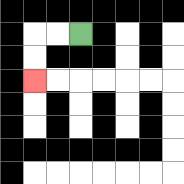{'start': '[3, 1]', 'end': '[1, 3]', 'path_directions': 'L,L,D,D', 'path_coordinates': '[[3, 1], [2, 1], [1, 1], [1, 2], [1, 3]]'}